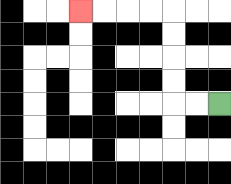{'start': '[9, 4]', 'end': '[3, 0]', 'path_directions': 'L,L,U,U,U,U,L,L,L,L', 'path_coordinates': '[[9, 4], [8, 4], [7, 4], [7, 3], [7, 2], [7, 1], [7, 0], [6, 0], [5, 0], [4, 0], [3, 0]]'}